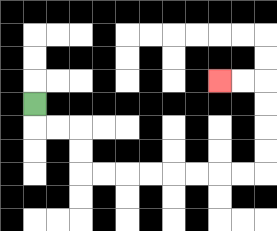{'start': '[1, 4]', 'end': '[9, 3]', 'path_directions': 'D,R,R,D,D,R,R,R,R,R,R,R,R,U,U,U,U,L,L', 'path_coordinates': '[[1, 4], [1, 5], [2, 5], [3, 5], [3, 6], [3, 7], [4, 7], [5, 7], [6, 7], [7, 7], [8, 7], [9, 7], [10, 7], [11, 7], [11, 6], [11, 5], [11, 4], [11, 3], [10, 3], [9, 3]]'}